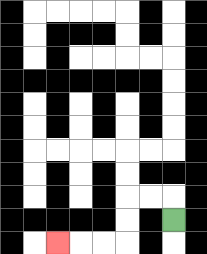{'start': '[7, 9]', 'end': '[2, 10]', 'path_directions': 'U,L,L,D,D,L,L,L', 'path_coordinates': '[[7, 9], [7, 8], [6, 8], [5, 8], [5, 9], [5, 10], [4, 10], [3, 10], [2, 10]]'}